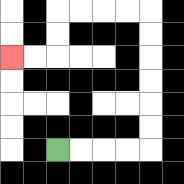{'start': '[2, 6]', 'end': '[0, 2]', 'path_directions': 'R,R,R,R,U,U,U,U,U,U,L,L,L,L,D,D,L,L', 'path_coordinates': '[[2, 6], [3, 6], [4, 6], [5, 6], [6, 6], [6, 5], [6, 4], [6, 3], [6, 2], [6, 1], [6, 0], [5, 0], [4, 0], [3, 0], [2, 0], [2, 1], [2, 2], [1, 2], [0, 2]]'}